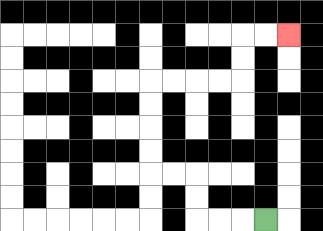{'start': '[11, 9]', 'end': '[12, 1]', 'path_directions': 'L,L,L,U,U,L,L,U,U,U,U,R,R,R,R,U,U,R,R', 'path_coordinates': '[[11, 9], [10, 9], [9, 9], [8, 9], [8, 8], [8, 7], [7, 7], [6, 7], [6, 6], [6, 5], [6, 4], [6, 3], [7, 3], [8, 3], [9, 3], [10, 3], [10, 2], [10, 1], [11, 1], [12, 1]]'}